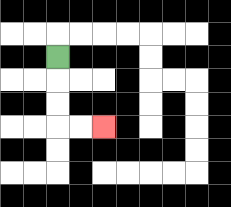{'start': '[2, 2]', 'end': '[4, 5]', 'path_directions': 'D,D,D,R,R', 'path_coordinates': '[[2, 2], [2, 3], [2, 4], [2, 5], [3, 5], [4, 5]]'}